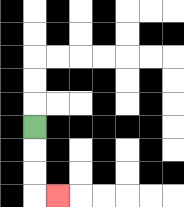{'start': '[1, 5]', 'end': '[2, 8]', 'path_directions': 'D,D,D,R', 'path_coordinates': '[[1, 5], [1, 6], [1, 7], [1, 8], [2, 8]]'}